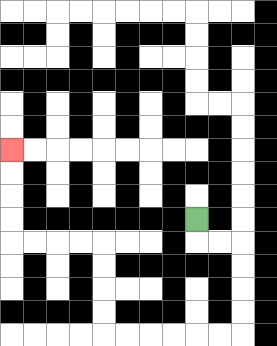{'start': '[8, 9]', 'end': '[0, 6]', 'path_directions': 'D,R,R,D,D,D,D,L,L,L,L,L,L,U,U,U,U,L,L,L,L,U,U,U,U', 'path_coordinates': '[[8, 9], [8, 10], [9, 10], [10, 10], [10, 11], [10, 12], [10, 13], [10, 14], [9, 14], [8, 14], [7, 14], [6, 14], [5, 14], [4, 14], [4, 13], [4, 12], [4, 11], [4, 10], [3, 10], [2, 10], [1, 10], [0, 10], [0, 9], [0, 8], [0, 7], [0, 6]]'}